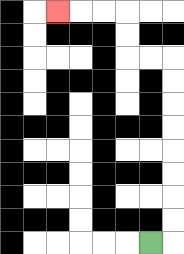{'start': '[6, 10]', 'end': '[2, 0]', 'path_directions': 'R,U,U,U,U,U,U,U,U,L,L,U,U,L,L,L', 'path_coordinates': '[[6, 10], [7, 10], [7, 9], [7, 8], [7, 7], [7, 6], [7, 5], [7, 4], [7, 3], [7, 2], [6, 2], [5, 2], [5, 1], [5, 0], [4, 0], [3, 0], [2, 0]]'}